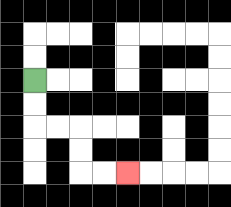{'start': '[1, 3]', 'end': '[5, 7]', 'path_directions': 'D,D,R,R,D,D,R,R', 'path_coordinates': '[[1, 3], [1, 4], [1, 5], [2, 5], [3, 5], [3, 6], [3, 7], [4, 7], [5, 7]]'}